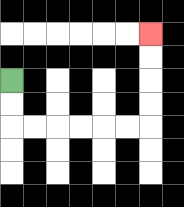{'start': '[0, 3]', 'end': '[6, 1]', 'path_directions': 'D,D,R,R,R,R,R,R,U,U,U,U', 'path_coordinates': '[[0, 3], [0, 4], [0, 5], [1, 5], [2, 5], [3, 5], [4, 5], [5, 5], [6, 5], [6, 4], [6, 3], [6, 2], [6, 1]]'}